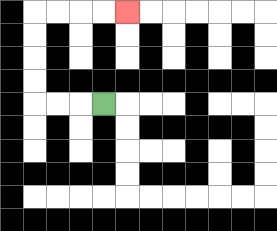{'start': '[4, 4]', 'end': '[5, 0]', 'path_directions': 'L,L,L,U,U,U,U,R,R,R,R', 'path_coordinates': '[[4, 4], [3, 4], [2, 4], [1, 4], [1, 3], [1, 2], [1, 1], [1, 0], [2, 0], [3, 0], [4, 0], [5, 0]]'}